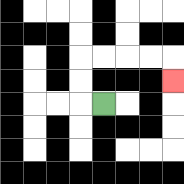{'start': '[4, 4]', 'end': '[7, 3]', 'path_directions': 'L,U,U,R,R,R,R,D', 'path_coordinates': '[[4, 4], [3, 4], [3, 3], [3, 2], [4, 2], [5, 2], [6, 2], [7, 2], [7, 3]]'}